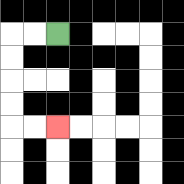{'start': '[2, 1]', 'end': '[2, 5]', 'path_directions': 'L,L,D,D,D,D,R,R', 'path_coordinates': '[[2, 1], [1, 1], [0, 1], [0, 2], [0, 3], [0, 4], [0, 5], [1, 5], [2, 5]]'}